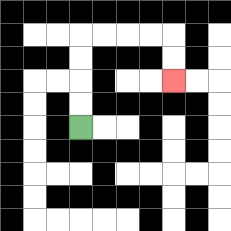{'start': '[3, 5]', 'end': '[7, 3]', 'path_directions': 'U,U,U,U,R,R,R,R,D,D', 'path_coordinates': '[[3, 5], [3, 4], [3, 3], [3, 2], [3, 1], [4, 1], [5, 1], [6, 1], [7, 1], [7, 2], [7, 3]]'}